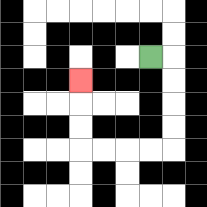{'start': '[6, 2]', 'end': '[3, 3]', 'path_directions': 'R,D,D,D,D,L,L,L,L,U,U,U', 'path_coordinates': '[[6, 2], [7, 2], [7, 3], [7, 4], [7, 5], [7, 6], [6, 6], [5, 6], [4, 6], [3, 6], [3, 5], [3, 4], [3, 3]]'}